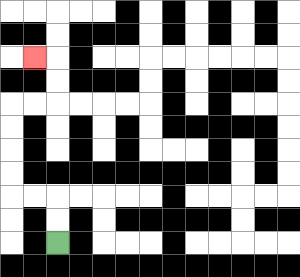{'start': '[2, 10]', 'end': '[1, 2]', 'path_directions': 'U,U,L,L,U,U,U,U,R,R,U,U,L', 'path_coordinates': '[[2, 10], [2, 9], [2, 8], [1, 8], [0, 8], [0, 7], [0, 6], [0, 5], [0, 4], [1, 4], [2, 4], [2, 3], [2, 2], [1, 2]]'}